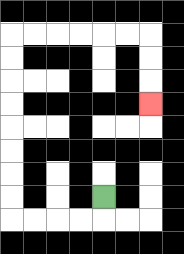{'start': '[4, 8]', 'end': '[6, 4]', 'path_directions': 'D,L,L,L,L,U,U,U,U,U,U,U,U,R,R,R,R,R,R,D,D,D', 'path_coordinates': '[[4, 8], [4, 9], [3, 9], [2, 9], [1, 9], [0, 9], [0, 8], [0, 7], [0, 6], [0, 5], [0, 4], [0, 3], [0, 2], [0, 1], [1, 1], [2, 1], [3, 1], [4, 1], [5, 1], [6, 1], [6, 2], [6, 3], [6, 4]]'}